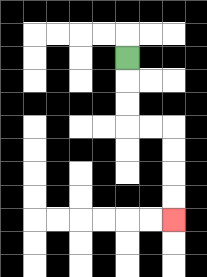{'start': '[5, 2]', 'end': '[7, 9]', 'path_directions': 'D,D,D,R,R,D,D,D,D', 'path_coordinates': '[[5, 2], [5, 3], [5, 4], [5, 5], [6, 5], [7, 5], [7, 6], [7, 7], [7, 8], [7, 9]]'}